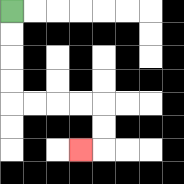{'start': '[0, 0]', 'end': '[3, 6]', 'path_directions': 'D,D,D,D,R,R,R,R,D,D,L', 'path_coordinates': '[[0, 0], [0, 1], [0, 2], [0, 3], [0, 4], [1, 4], [2, 4], [3, 4], [4, 4], [4, 5], [4, 6], [3, 6]]'}